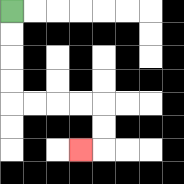{'start': '[0, 0]', 'end': '[3, 6]', 'path_directions': 'D,D,D,D,R,R,R,R,D,D,L', 'path_coordinates': '[[0, 0], [0, 1], [0, 2], [0, 3], [0, 4], [1, 4], [2, 4], [3, 4], [4, 4], [4, 5], [4, 6], [3, 6]]'}